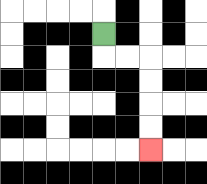{'start': '[4, 1]', 'end': '[6, 6]', 'path_directions': 'D,R,R,D,D,D,D', 'path_coordinates': '[[4, 1], [4, 2], [5, 2], [6, 2], [6, 3], [6, 4], [6, 5], [6, 6]]'}